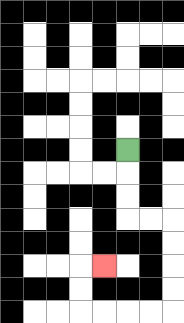{'start': '[5, 6]', 'end': '[4, 11]', 'path_directions': 'D,D,D,R,R,D,D,D,D,L,L,L,L,U,U,R', 'path_coordinates': '[[5, 6], [5, 7], [5, 8], [5, 9], [6, 9], [7, 9], [7, 10], [7, 11], [7, 12], [7, 13], [6, 13], [5, 13], [4, 13], [3, 13], [3, 12], [3, 11], [4, 11]]'}